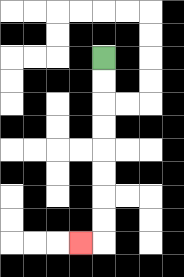{'start': '[4, 2]', 'end': '[3, 10]', 'path_directions': 'D,D,D,D,D,D,D,D,L', 'path_coordinates': '[[4, 2], [4, 3], [4, 4], [4, 5], [4, 6], [4, 7], [4, 8], [4, 9], [4, 10], [3, 10]]'}